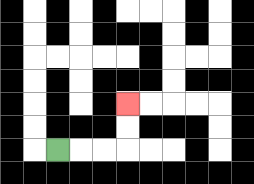{'start': '[2, 6]', 'end': '[5, 4]', 'path_directions': 'R,R,R,U,U', 'path_coordinates': '[[2, 6], [3, 6], [4, 6], [5, 6], [5, 5], [5, 4]]'}